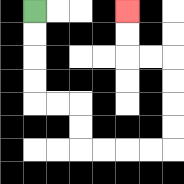{'start': '[1, 0]', 'end': '[5, 0]', 'path_directions': 'D,D,D,D,R,R,D,D,R,R,R,R,U,U,U,U,L,L,U,U', 'path_coordinates': '[[1, 0], [1, 1], [1, 2], [1, 3], [1, 4], [2, 4], [3, 4], [3, 5], [3, 6], [4, 6], [5, 6], [6, 6], [7, 6], [7, 5], [7, 4], [7, 3], [7, 2], [6, 2], [5, 2], [5, 1], [5, 0]]'}